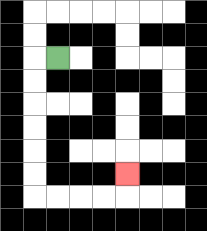{'start': '[2, 2]', 'end': '[5, 7]', 'path_directions': 'L,D,D,D,D,D,D,R,R,R,R,U', 'path_coordinates': '[[2, 2], [1, 2], [1, 3], [1, 4], [1, 5], [1, 6], [1, 7], [1, 8], [2, 8], [3, 8], [4, 8], [5, 8], [5, 7]]'}